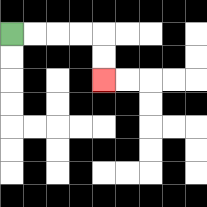{'start': '[0, 1]', 'end': '[4, 3]', 'path_directions': 'R,R,R,R,D,D', 'path_coordinates': '[[0, 1], [1, 1], [2, 1], [3, 1], [4, 1], [4, 2], [4, 3]]'}